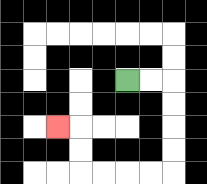{'start': '[5, 3]', 'end': '[2, 5]', 'path_directions': 'R,R,D,D,D,D,L,L,L,L,U,U,L', 'path_coordinates': '[[5, 3], [6, 3], [7, 3], [7, 4], [7, 5], [7, 6], [7, 7], [6, 7], [5, 7], [4, 7], [3, 7], [3, 6], [3, 5], [2, 5]]'}